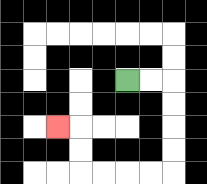{'start': '[5, 3]', 'end': '[2, 5]', 'path_directions': 'R,R,D,D,D,D,L,L,L,L,U,U,L', 'path_coordinates': '[[5, 3], [6, 3], [7, 3], [7, 4], [7, 5], [7, 6], [7, 7], [6, 7], [5, 7], [4, 7], [3, 7], [3, 6], [3, 5], [2, 5]]'}